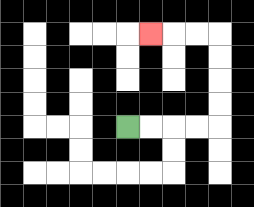{'start': '[5, 5]', 'end': '[6, 1]', 'path_directions': 'R,R,R,R,U,U,U,U,L,L,L', 'path_coordinates': '[[5, 5], [6, 5], [7, 5], [8, 5], [9, 5], [9, 4], [9, 3], [9, 2], [9, 1], [8, 1], [7, 1], [6, 1]]'}